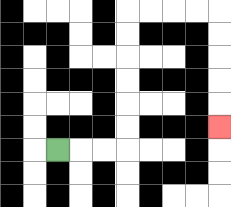{'start': '[2, 6]', 'end': '[9, 5]', 'path_directions': 'R,R,R,U,U,U,U,U,U,R,R,R,R,D,D,D,D,D', 'path_coordinates': '[[2, 6], [3, 6], [4, 6], [5, 6], [5, 5], [5, 4], [5, 3], [5, 2], [5, 1], [5, 0], [6, 0], [7, 0], [8, 0], [9, 0], [9, 1], [9, 2], [9, 3], [9, 4], [9, 5]]'}